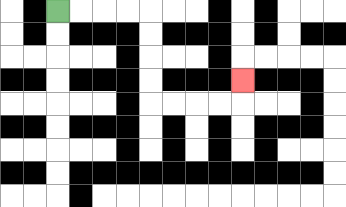{'start': '[2, 0]', 'end': '[10, 3]', 'path_directions': 'R,R,R,R,D,D,D,D,R,R,R,R,U', 'path_coordinates': '[[2, 0], [3, 0], [4, 0], [5, 0], [6, 0], [6, 1], [6, 2], [6, 3], [6, 4], [7, 4], [8, 4], [9, 4], [10, 4], [10, 3]]'}